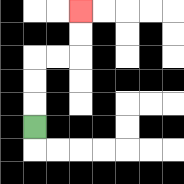{'start': '[1, 5]', 'end': '[3, 0]', 'path_directions': 'U,U,U,R,R,U,U', 'path_coordinates': '[[1, 5], [1, 4], [1, 3], [1, 2], [2, 2], [3, 2], [3, 1], [3, 0]]'}